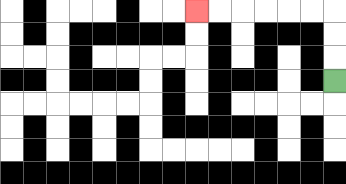{'start': '[14, 3]', 'end': '[8, 0]', 'path_directions': 'U,U,U,L,L,L,L,L,L', 'path_coordinates': '[[14, 3], [14, 2], [14, 1], [14, 0], [13, 0], [12, 0], [11, 0], [10, 0], [9, 0], [8, 0]]'}